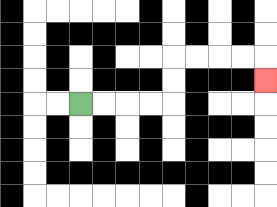{'start': '[3, 4]', 'end': '[11, 3]', 'path_directions': 'R,R,R,R,U,U,R,R,R,R,D', 'path_coordinates': '[[3, 4], [4, 4], [5, 4], [6, 4], [7, 4], [7, 3], [7, 2], [8, 2], [9, 2], [10, 2], [11, 2], [11, 3]]'}